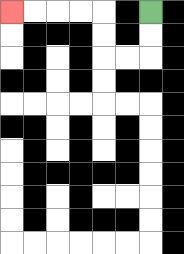{'start': '[6, 0]', 'end': '[0, 0]', 'path_directions': 'D,D,L,L,U,U,L,L,L,L', 'path_coordinates': '[[6, 0], [6, 1], [6, 2], [5, 2], [4, 2], [4, 1], [4, 0], [3, 0], [2, 0], [1, 0], [0, 0]]'}